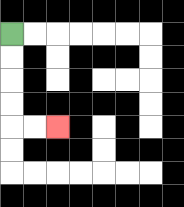{'start': '[0, 1]', 'end': '[2, 5]', 'path_directions': 'D,D,D,D,R,R', 'path_coordinates': '[[0, 1], [0, 2], [0, 3], [0, 4], [0, 5], [1, 5], [2, 5]]'}